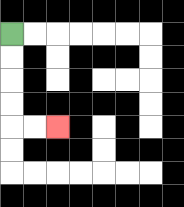{'start': '[0, 1]', 'end': '[2, 5]', 'path_directions': 'D,D,D,D,R,R', 'path_coordinates': '[[0, 1], [0, 2], [0, 3], [0, 4], [0, 5], [1, 5], [2, 5]]'}